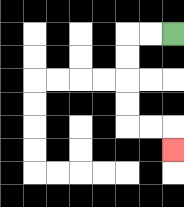{'start': '[7, 1]', 'end': '[7, 6]', 'path_directions': 'L,L,D,D,D,D,R,R,D', 'path_coordinates': '[[7, 1], [6, 1], [5, 1], [5, 2], [5, 3], [5, 4], [5, 5], [6, 5], [7, 5], [7, 6]]'}